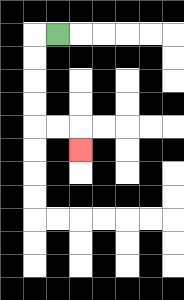{'start': '[2, 1]', 'end': '[3, 6]', 'path_directions': 'L,D,D,D,D,R,R,D', 'path_coordinates': '[[2, 1], [1, 1], [1, 2], [1, 3], [1, 4], [1, 5], [2, 5], [3, 5], [3, 6]]'}